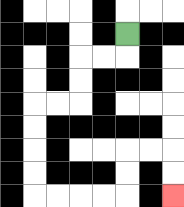{'start': '[5, 1]', 'end': '[7, 8]', 'path_directions': 'D,L,L,D,D,L,L,D,D,D,D,R,R,R,R,U,U,R,R,D,D', 'path_coordinates': '[[5, 1], [5, 2], [4, 2], [3, 2], [3, 3], [3, 4], [2, 4], [1, 4], [1, 5], [1, 6], [1, 7], [1, 8], [2, 8], [3, 8], [4, 8], [5, 8], [5, 7], [5, 6], [6, 6], [7, 6], [7, 7], [7, 8]]'}